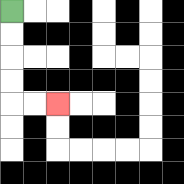{'start': '[0, 0]', 'end': '[2, 4]', 'path_directions': 'D,D,D,D,R,R', 'path_coordinates': '[[0, 0], [0, 1], [0, 2], [0, 3], [0, 4], [1, 4], [2, 4]]'}